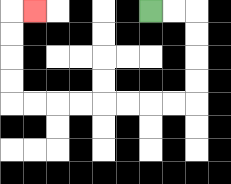{'start': '[6, 0]', 'end': '[1, 0]', 'path_directions': 'R,R,D,D,D,D,L,L,L,L,L,L,L,L,U,U,U,U,R', 'path_coordinates': '[[6, 0], [7, 0], [8, 0], [8, 1], [8, 2], [8, 3], [8, 4], [7, 4], [6, 4], [5, 4], [4, 4], [3, 4], [2, 4], [1, 4], [0, 4], [0, 3], [0, 2], [0, 1], [0, 0], [1, 0]]'}